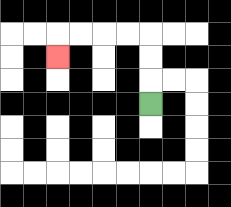{'start': '[6, 4]', 'end': '[2, 2]', 'path_directions': 'U,U,U,L,L,L,L,D', 'path_coordinates': '[[6, 4], [6, 3], [6, 2], [6, 1], [5, 1], [4, 1], [3, 1], [2, 1], [2, 2]]'}